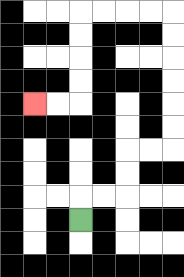{'start': '[3, 9]', 'end': '[1, 4]', 'path_directions': 'U,R,R,U,U,R,R,U,U,U,U,U,U,L,L,L,L,D,D,D,D,L,L', 'path_coordinates': '[[3, 9], [3, 8], [4, 8], [5, 8], [5, 7], [5, 6], [6, 6], [7, 6], [7, 5], [7, 4], [7, 3], [7, 2], [7, 1], [7, 0], [6, 0], [5, 0], [4, 0], [3, 0], [3, 1], [3, 2], [3, 3], [3, 4], [2, 4], [1, 4]]'}